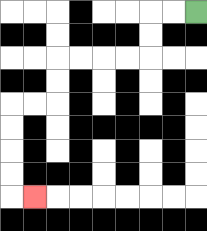{'start': '[8, 0]', 'end': '[1, 8]', 'path_directions': 'L,L,D,D,L,L,L,L,D,D,L,L,D,D,D,D,R', 'path_coordinates': '[[8, 0], [7, 0], [6, 0], [6, 1], [6, 2], [5, 2], [4, 2], [3, 2], [2, 2], [2, 3], [2, 4], [1, 4], [0, 4], [0, 5], [0, 6], [0, 7], [0, 8], [1, 8]]'}